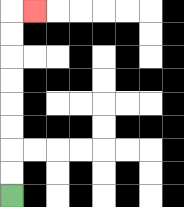{'start': '[0, 8]', 'end': '[1, 0]', 'path_directions': 'U,U,U,U,U,U,U,U,R', 'path_coordinates': '[[0, 8], [0, 7], [0, 6], [0, 5], [0, 4], [0, 3], [0, 2], [0, 1], [0, 0], [1, 0]]'}